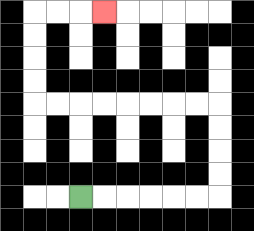{'start': '[3, 8]', 'end': '[4, 0]', 'path_directions': 'R,R,R,R,R,R,U,U,U,U,L,L,L,L,L,L,L,L,U,U,U,U,R,R,R', 'path_coordinates': '[[3, 8], [4, 8], [5, 8], [6, 8], [7, 8], [8, 8], [9, 8], [9, 7], [9, 6], [9, 5], [9, 4], [8, 4], [7, 4], [6, 4], [5, 4], [4, 4], [3, 4], [2, 4], [1, 4], [1, 3], [1, 2], [1, 1], [1, 0], [2, 0], [3, 0], [4, 0]]'}